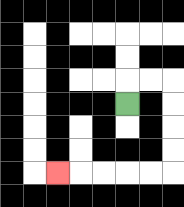{'start': '[5, 4]', 'end': '[2, 7]', 'path_directions': 'U,R,R,D,D,D,D,L,L,L,L,L', 'path_coordinates': '[[5, 4], [5, 3], [6, 3], [7, 3], [7, 4], [7, 5], [7, 6], [7, 7], [6, 7], [5, 7], [4, 7], [3, 7], [2, 7]]'}